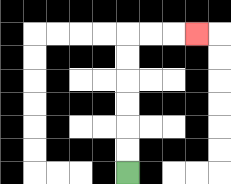{'start': '[5, 7]', 'end': '[8, 1]', 'path_directions': 'U,U,U,U,U,U,R,R,R', 'path_coordinates': '[[5, 7], [5, 6], [5, 5], [5, 4], [5, 3], [5, 2], [5, 1], [6, 1], [7, 1], [8, 1]]'}